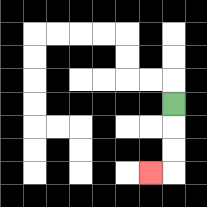{'start': '[7, 4]', 'end': '[6, 7]', 'path_directions': 'D,D,D,L', 'path_coordinates': '[[7, 4], [7, 5], [7, 6], [7, 7], [6, 7]]'}